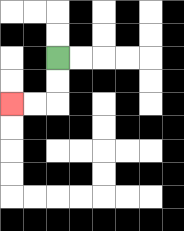{'start': '[2, 2]', 'end': '[0, 4]', 'path_directions': 'D,D,L,L', 'path_coordinates': '[[2, 2], [2, 3], [2, 4], [1, 4], [0, 4]]'}